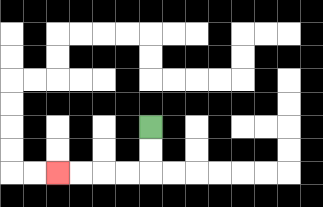{'start': '[6, 5]', 'end': '[2, 7]', 'path_directions': 'D,D,L,L,L,L', 'path_coordinates': '[[6, 5], [6, 6], [6, 7], [5, 7], [4, 7], [3, 7], [2, 7]]'}